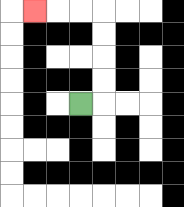{'start': '[3, 4]', 'end': '[1, 0]', 'path_directions': 'R,U,U,U,U,L,L,L', 'path_coordinates': '[[3, 4], [4, 4], [4, 3], [4, 2], [4, 1], [4, 0], [3, 0], [2, 0], [1, 0]]'}